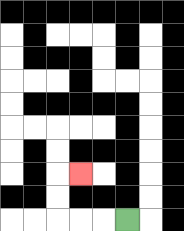{'start': '[5, 9]', 'end': '[3, 7]', 'path_directions': 'L,L,L,U,U,R', 'path_coordinates': '[[5, 9], [4, 9], [3, 9], [2, 9], [2, 8], [2, 7], [3, 7]]'}